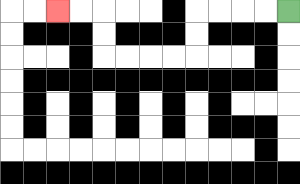{'start': '[12, 0]', 'end': '[2, 0]', 'path_directions': 'L,L,L,L,D,D,L,L,L,L,U,U,L,L', 'path_coordinates': '[[12, 0], [11, 0], [10, 0], [9, 0], [8, 0], [8, 1], [8, 2], [7, 2], [6, 2], [5, 2], [4, 2], [4, 1], [4, 0], [3, 0], [2, 0]]'}